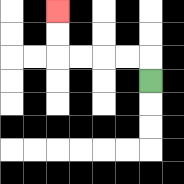{'start': '[6, 3]', 'end': '[2, 0]', 'path_directions': 'U,L,L,L,L,U,U', 'path_coordinates': '[[6, 3], [6, 2], [5, 2], [4, 2], [3, 2], [2, 2], [2, 1], [2, 0]]'}